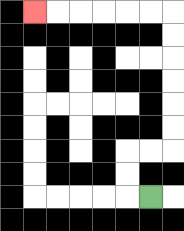{'start': '[6, 8]', 'end': '[1, 0]', 'path_directions': 'L,U,U,R,R,U,U,U,U,U,U,L,L,L,L,L,L', 'path_coordinates': '[[6, 8], [5, 8], [5, 7], [5, 6], [6, 6], [7, 6], [7, 5], [7, 4], [7, 3], [7, 2], [7, 1], [7, 0], [6, 0], [5, 0], [4, 0], [3, 0], [2, 0], [1, 0]]'}